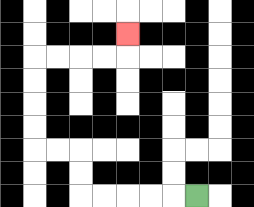{'start': '[8, 8]', 'end': '[5, 1]', 'path_directions': 'L,L,L,L,L,U,U,L,L,U,U,U,U,R,R,R,R,U', 'path_coordinates': '[[8, 8], [7, 8], [6, 8], [5, 8], [4, 8], [3, 8], [3, 7], [3, 6], [2, 6], [1, 6], [1, 5], [1, 4], [1, 3], [1, 2], [2, 2], [3, 2], [4, 2], [5, 2], [5, 1]]'}